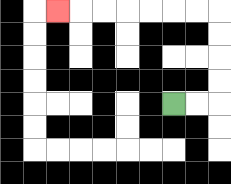{'start': '[7, 4]', 'end': '[2, 0]', 'path_directions': 'R,R,U,U,U,U,L,L,L,L,L,L,L', 'path_coordinates': '[[7, 4], [8, 4], [9, 4], [9, 3], [9, 2], [9, 1], [9, 0], [8, 0], [7, 0], [6, 0], [5, 0], [4, 0], [3, 0], [2, 0]]'}